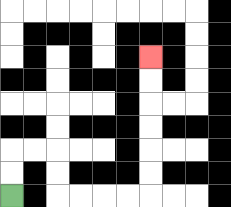{'start': '[0, 8]', 'end': '[6, 2]', 'path_directions': 'U,U,R,R,D,D,R,R,R,R,U,U,U,U,U,U', 'path_coordinates': '[[0, 8], [0, 7], [0, 6], [1, 6], [2, 6], [2, 7], [2, 8], [3, 8], [4, 8], [5, 8], [6, 8], [6, 7], [6, 6], [6, 5], [6, 4], [6, 3], [6, 2]]'}